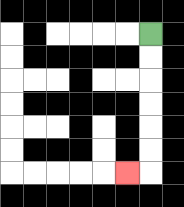{'start': '[6, 1]', 'end': '[5, 7]', 'path_directions': 'D,D,D,D,D,D,L', 'path_coordinates': '[[6, 1], [6, 2], [6, 3], [6, 4], [6, 5], [6, 6], [6, 7], [5, 7]]'}